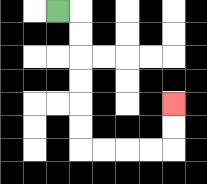{'start': '[2, 0]', 'end': '[7, 4]', 'path_directions': 'R,D,D,D,D,D,D,R,R,R,R,U,U', 'path_coordinates': '[[2, 0], [3, 0], [3, 1], [3, 2], [3, 3], [3, 4], [3, 5], [3, 6], [4, 6], [5, 6], [6, 6], [7, 6], [7, 5], [7, 4]]'}